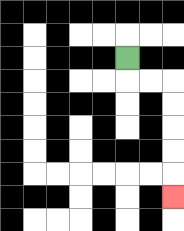{'start': '[5, 2]', 'end': '[7, 8]', 'path_directions': 'D,R,R,D,D,D,D,D', 'path_coordinates': '[[5, 2], [5, 3], [6, 3], [7, 3], [7, 4], [7, 5], [7, 6], [7, 7], [7, 8]]'}